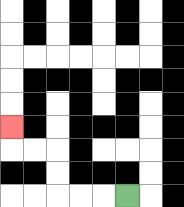{'start': '[5, 8]', 'end': '[0, 5]', 'path_directions': 'L,L,L,U,U,L,L,U', 'path_coordinates': '[[5, 8], [4, 8], [3, 8], [2, 8], [2, 7], [2, 6], [1, 6], [0, 6], [0, 5]]'}